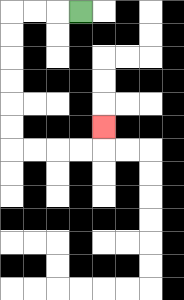{'start': '[3, 0]', 'end': '[4, 5]', 'path_directions': 'L,L,L,D,D,D,D,D,D,R,R,R,R,U', 'path_coordinates': '[[3, 0], [2, 0], [1, 0], [0, 0], [0, 1], [0, 2], [0, 3], [0, 4], [0, 5], [0, 6], [1, 6], [2, 6], [3, 6], [4, 6], [4, 5]]'}